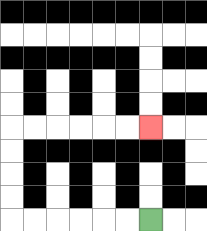{'start': '[6, 9]', 'end': '[6, 5]', 'path_directions': 'L,L,L,L,L,L,U,U,U,U,R,R,R,R,R,R', 'path_coordinates': '[[6, 9], [5, 9], [4, 9], [3, 9], [2, 9], [1, 9], [0, 9], [0, 8], [0, 7], [0, 6], [0, 5], [1, 5], [2, 5], [3, 5], [4, 5], [5, 5], [6, 5]]'}